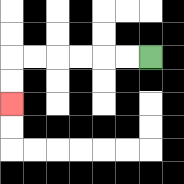{'start': '[6, 2]', 'end': '[0, 4]', 'path_directions': 'L,L,L,L,L,L,D,D', 'path_coordinates': '[[6, 2], [5, 2], [4, 2], [3, 2], [2, 2], [1, 2], [0, 2], [0, 3], [0, 4]]'}